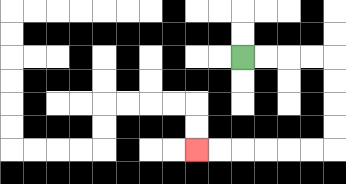{'start': '[10, 2]', 'end': '[8, 6]', 'path_directions': 'R,R,R,R,D,D,D,D,L,L,L,L,L,L', 'path_coordinates': '[[10, 2], [11, 2], [12, 2], [13, 2], [14, 2], [14, 3], [14, 4], [14, 5], [14, 6], [13, 6], [12, 6], [11, 6], [10, 6], [9, 6], [8, 6]]'}